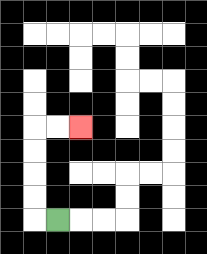{'start': '[2, 9]', 'end': '[3, 5]', 'path_directions': 'L,U,U,U,U,R,R', 'path_coordinates': '[[2, 9], [1, 9], [1, 8], [1, 7], [1, 6], [1, 5], [2, 5], [3, 5]]'}